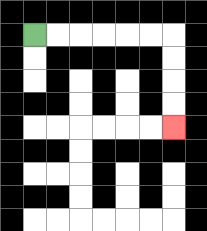{'start': '[1, 1]', 'end': '[7, 5]', 'path_directions': 'R,R,R,R,R,R,D,D,D,D', 'path_coordinates': '[[1, 1], [2, 1], [3, 1], [4, 1], [5, 1], [6, 1], [7, 1], [7, 2], [7, 3], [7, 4], [7, 5]]'}